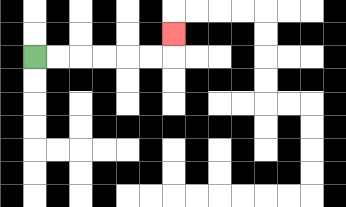{'start': '[1, 2]', 'end': '[7, 1]', 'path_directions': 'R,R,R,R,R,R,U', 'path_coordinates': '[[1, 2], [2, 2], [3, 2], [4, 2], [5, 2], [6, 2], [7, 2], [7, 1]]'}